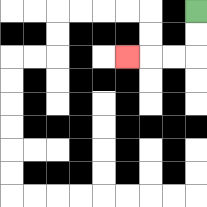{'start': '[8, 0]', 'end': '[5, 2]', 'path_directions': 'D,D,L,L,L', 'path_coordinates': '[[8, 0], [8, 1], [8, 2], [7, 2], [6, 2], [5, 2]]'}